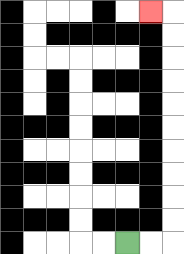{'start': '[5, 10]', 'end': '[6, 0]', 'path_directions': 'R,R,U,U,U,U,U,U,U,U,U,U,L', 'path_coordinates': '[[5, 10], [6, 10], [7, 10], [7, 9], [7, 8], [7, 7], [7, 6], [7, 5], [7, 4], [7, 3], [7, 2], [7, 1], [7, 0], [6, 0]]'}